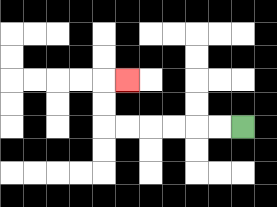{'start': '[10, 5]', 'end': '[5, 3]', 'path_directions': 'L,L,L,L,L,L,U,U,R', 'path_coordinates': '[[10, 5], [9, 5], [8, 5], [7, 5], [6, 5], [5, 5], [4, 5], [4, 4], [4, 3], [5, 3]]'}